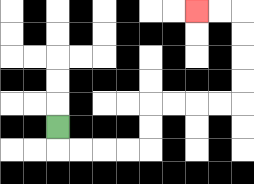{'start': '[2, 5]', 'end': '[8, 0]', 'path_directions': 'D,R,R,R,R,U,U,R,R,R,R,U,U,U,U,L,L', 'path_coordinates': '[[2, 5], [2, 6], [3, 6], [4, 6], [5, 6], [6, 6], [6, 5], [6, 4], [7, 4], [8, 4], [9, 4], [10, 4], [10, 3], [10, 2], [10, 1], [10, 0], [9, 0], [8, 0]]'}